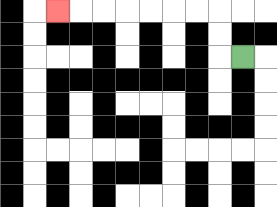{'start': '[10, 2]', 'end': '[2, 0]', 'path_directions': 'L,U,U,L,L,L,L,L,L,L', 'path_coordinates': '[[10, 2], [9, 2], [9, 1], [9, 0], [8, 0], [7, 0], [6, 0], [5, 0], [4, 0], [3, 0], [2, 0]]'}